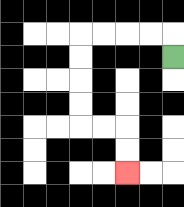{'start': '[7, 2]', 'end': '[5, 7]', 'path_directions': 'U,L,L,L,L,D,D,D,D,R,R,D,D', 'path_coordinates': '[[7, 2], [7, 1], [6, 1], [5, 1], [4, 1], [3, 1], [3, 2], [3, 3], [3, 4], [3, 5], [4, 5], [5, 5], [5, 6], [5, 7]]'}